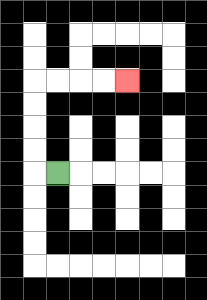{'start': '[2, 7]', 'end': '[5, 3]', 'path_directions': 'L,U,U,U,U,R,R,R,R', 'path_coordinates': '[[2, 7], [1, 7], [1, 6], [1, 5], [1, 4], [1, 3], [2, 3], [3, 3], [4, 3], [5, 3]]'}